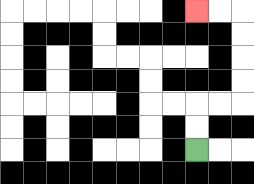{'start': '[8, 6]', 'end': '[8, 0]', 'path_directions': 'U,U,R,R,U,U,U,U,L,L', 'path_coordinates': '[[8, 6], [8, 5], [8, 4], [9, 4], [10, 4], [10, 3], [10, 2], [10, 1], [10, 0], [9, 0], [8, 0]]'}